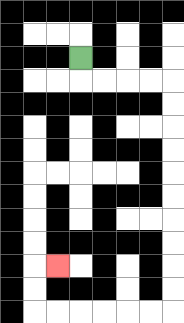{'start': '[3, 2]', 'end': '[2, 11]', 'path_directions': 'D,R,R,R,R,D,D,D,D,D,D,D,D,D,D,L,L,L,L,L,L,U,U,R', 'path_coordinates': '[[3, 2], [3, 3], [4, 3], [5, 3], [6, 3], [7, 3], [7, 4], [7, 5], [7, 6], [7, 7], [7, 8], [7, 9], [7, 10], [7, 11], [7, 12], [7, 13], [6, 13], [5, 13], [4, 13], [3, 13], [2, 13], [1, 13], [1, 12], [1, 11], [2, 11]]'}